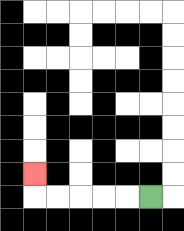{'start': '[6, 8]', 'end': '[1, 7]', 'path_directions': 'L,L,L,L,L,U', 'path_coordinates': '[[6, 8], [5, 8], [4, 8], [3, 8], [2, 8], [1, 8], [1, 7]]'}